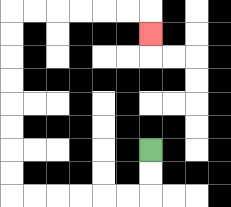{'start': '[6, 6]', 'end': '[6, 1]', 'path_directions': 'D,D,L,L,L,L,L,L,U,U,U,U,U,U,U,U,R,R,R,R,R,R,D', 'path_coordinates': '[[6, 6], [6, 7], [6, 8], [5, 8], [4, 8], [3, 8], [2, 8], [1, 8], [0, 8], [0, 7], [0, 6], [0, 5], [0, 4], [0, 3], [0, 2], [0, 1], [0, 0], [1, 0], [2, 0], [3, 0], [4, 0], [5, 0], [6, 0], [6, 1]]'}